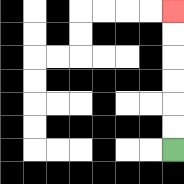{'start': '[7, 6]', 'end': '[7, 0]', 'path_directions': 'U,U,U,U,U,U', 'path_coordinates': '[[7, 6], [7, 5], [7, 4], [7, 3], [7, 2], [7, 1], [7, 0]]'}